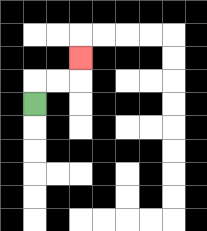{'start': '[1, 4]', 'end': '[3, 2]', 'path_directions': 'U,R,R,U', 'path_coordinates': '[[1, 4], [1, 3], [2, 3], [3, 3], [3, 2]]'}